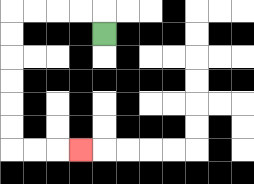{'start': '[4, 1]', 'end': '[3, 6]', 'path_directions': 'U,L,L,L,L,D,D,D,D,D,D,R,R,R', 'path_coordinates': '[[4, 1], [4, 0], [3, 0], [2, 0], [1, 0], [0, 0], [0, 1], [0, 2], [0, 3], [0, 4], [0, 5], [0, 6], [1, 6], [2, 6], [3, 6]]'}